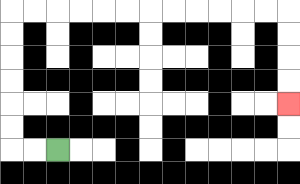{'start': '[2, 6]', 'end': '[12, 4]', 'path_directions': 'L,L,U,U,U,U,U,U,R,R,R,R,R,R,R,R,R,R,R,R,D,D,D,D', 'path_coordinates': '[[2, 6], [1, 6], [0, 6], [0, 5], [0, 4], [0, 3], [0, 2], [0, 1], [0, 0], [1, 0], [2, 0], [3, 0], [4, 0], [5, 0], [6, 0], [7, 0], [8, 0], [9, 0], [10, 0], [11, 0], [12, 0], [12, 1], [12, 2], [12, 3], [12, 4]]'}